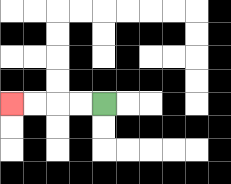{'start': '[4, 4]', 'end': '[0, 4]', 'path_directions': 'L,L,L,L', 'path_coordinates': '[[4, 4], [3, 4], [2, 4], [1, 4], [0, 4]]'}